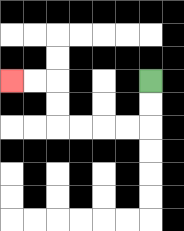{'start': '[6, 3]', 'end': '[0, 3]', 'path_directions': 'D,D,L,L,L,L,U,U,L,L', 'path_coordinates': '[[6, 3], [6, 4], [6, 5], [5, 5], [4, 5], [3, 5], [2, 5], [2, 4], [2, 3], [1, 3], [0, 3]]'}